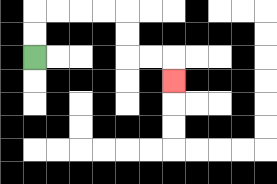{'start': '[1, 2]', 'end': '[7, 3]', 'path_directions': 'U,U,R,R,R,R,D,D,R,R,D', 'path_coordinates': '[[1, 2], [1, 1], [1, 0], [2, 0], [3, 0], [4, 0], [5, 0], [5, 1], [5, 2], [6, 2], [7, 2], [7, 3]]'}